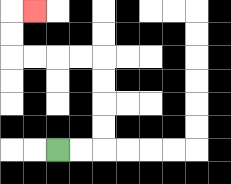{'start': '[2, 6]', 'end': '[1, 0]', 'path_directions': 'R,R,U,U,U,U,L,L,L,L,U,U,R', 'path_coordinates': '[[2, 6], [3, 6], [4, 6], [4, 5], [4, 4], [4, 3], [4, 2], [3, 2], [2, 2], [1, 2], [0, 2], [0, 1], [0, 0], [1, 0]]'}